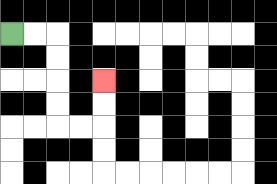{'start': '[0, 1]', 'end': '[4, 3]', 'path_directions': 'R,R,D,D,D,D,R,R,U,U', 'path_coordinates': '[[0, 1], [1, 1], [2, 1], [2, 2], [2, 3], [2, 4], [2, 5], [3, 5], [4, 5], [4, 4], [4, 3]]'}